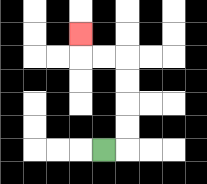{'start': '[4, 6]', 'end': '[3, 1]', 'path_directions': 'R,U,U,U,U,L,L,U', 'path_coordinates': '[[4, 6], [5, 6], [5, 5], [5, 4], [5, 3], [5, 2], [4, 2], [3, 2], [3, 1]]'}